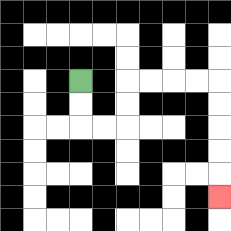{'start': '[3, 3]', 'end': '[9, 8]', 'path_directions': 'D,D,R,R,U,U,R,R,R,R,D,D,D,D,D', 'path_coordinates': '[[3, 3], [3, 4], [3, 5], [4, 5], [5, 5], [5, 4], [5, 3], [6, 3], [7, 3], [8, 3], [9, 3], [9, 4], [9, 5], [9, 6], [9, 7], [9, 8]]'}